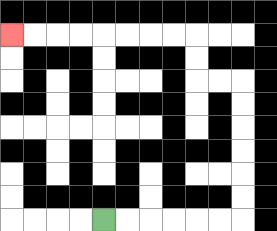{'start': '[4, 9]', 'end': '[0, 1]', 'path_directions': 'R,R,R,R,R,R,U,U,U,U,U,U,L,L,U,U,L,L,L,L,L,L,L,L', 'path_coordinates': '[[4, 9], [5, 9], [6, 9], [7, 9], [8, 9], [9, 9], [10, 9], [10, 8], [10, 7], [10, 6], [10, 5], [10, 4], [10, 3], [9, 3], [8, 3], [8, 2], [8, 1], [7, 1], [6, 1], [5, 1], [4, 1], [3, 1], [2, 1], [1, 1], [0, 1]]'}